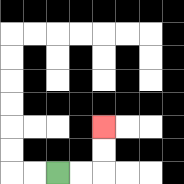{'start': '[2, 7]', 'end': '[4, 5]', 'path_directions': 'R,R,U,U', 'path_coordinates': '[[2, 7], [3, 7], [4, 7], [4, 6], [4, 5]]'}